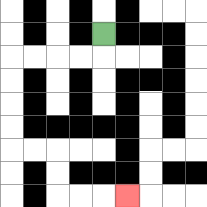{'start': '[4, 1]', 'end': '[5, 8]', 'path_directions': 'D,L,L,L,L,D,D,D,D,R,R,D,D,R,R,R', 'path_coordinates': '[[4, 1], [4, 2], [3, 2], [2, 2], [1, 2], [0, 2], [0, 3], [0, 4], [0, 5], [0, 6], [1, 6], [2, 6], [2, 7], [2, 8], [3, 8], [4, 8], [5, 8]]'}